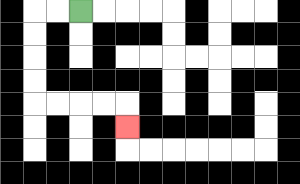{'start': '[3, 0]', 'end': '[5, 5]', 'path_directions': 'L,L,D,D,D,D,R,R,R,R,D', 'path_coordinates': '[[3, 0], [2, 0], [1, 0], [1, 1], [1, 2], [1, 3], [1, 4], [2, 4], [3, 4], [4, 4], [5, 4], [5, 5]]'}